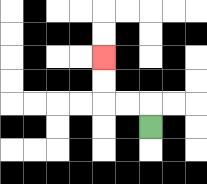{'start': '[6, 5]', 'end': '[4, 2]', 'path_directions': 'U,L,L,U,U', 'path_coordinates': '[[6, 5], [6, 4], [5, 4], [4, 4], [4, 3], [4, 2]]'}